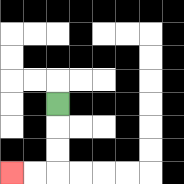{'start': '[2, 4]', 'end': '[0, 7]', 'path_directions': 'D,D,D,L,L', 'path_coordinates': '[[2, 4], [2, 5], [2, 6], [2, 7], [1, 7], [0, 7]]'}